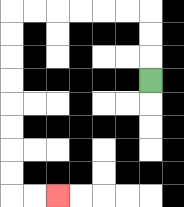{'start': '[6, 3]', 'end': '[2, 8]', 'path_directions': 'U,U,U,L,L,L,L,L,L,D,D,D,D,D,D,D,D,R,R', 'path_coordinates': '[[6, 3], [6, 2], [6, 1], [6, 0], [5, 0], [4, 0], [3, 0], [2, 0], [1, 0], [0, 0], [0, 1], [0, 2], [0, 3], [0, 4], [0, 5], [0, 6], [0, 7], [0, 8], [1, 8], [2, 8]]'}